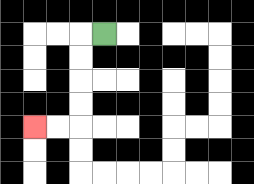{'start': '[4, 1]', 'end': '[1, 5]', 'path_directions': 'L,D,D,D,D,L,L', 'path_coordinates': '[[4, 1], [3, 1], [3, 2], [3, 3], [3, 4], [3, 5], [2, 5], [1, 5]]'}